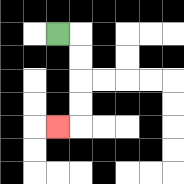{'start': '[2, 1]', 'end': '[2, 5]', 'path_directions': 'R,D,D,D,D,L', 'path_coordinates': '[[2, 1], [3, 1], [3, 2], [3, 3], [3, 4], [3, 5], [2, 5]]'}